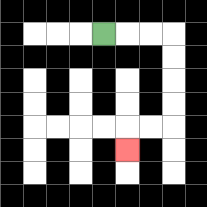{'start': '[4, 1]', 'end': '[5, 6]', 'path_directions': 'R,R,R,D,D,D,D,L,L,D', 'path_coordinates': '[[4, 1], [5, 1], [6, 1], [7, 1], [7, 2], [7, 3], [7, 4], [7, 5], [6, 5], [5, 5], [5, 6]]'}